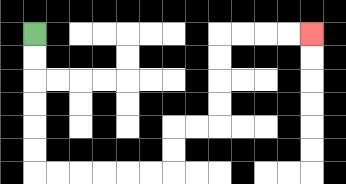{'start': '[1, 1]', 'end': '[13, 1]', 'path_directions': 'D,D,D,D,D,D,R,R,R,R,R,R,U,U,R,R,U,U,U,U,R,R,R,R', 'path_coordinates': '[[1, 1], [1, 2], [1, 3], [1, 4], [1, 5], [1, 6], [1, 7], [2, 7], [3, 7], [4, 7], [5, 7], [6, 7], [7, 7], [7, 6], [7, 5], [8, 5], [9, 5], [9, 4], [9, 3], [9, 2], [9, 1], [10, 1], [11, 1], [12, 1], [13, 1]]'}